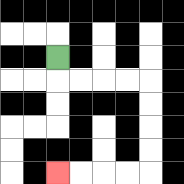{'start': '[2, 2]', 'end': '[2, 7]', 'path_directions': 'D,R,R,R,R,D,D,D,D,L,L,L,L', 'path_coordinates': '[[2, 2], [2, 3], [3, 3], [4, 3], [5, 3], [6, 3], [6, 4], [6, 5], [6, 6], [6, 7], [5, 7], [4, 7], [3, 7], [2, 7]]'}